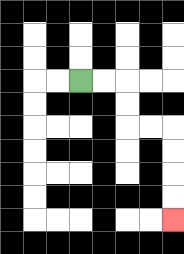{'start': '[3, 3]', 'end': '[7, 9]', 'path_directions': 'R,R,D,D,R,R,D,D,D,D', 'path_coordinates': '[[3, 3], [4, 3], [5, 3], [5, 4], [5, 5], [6, 5], [7, 5], [7, 6], [7, 7], [7, 8], [7, 9]]'}